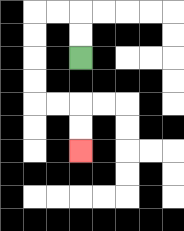{'start': '[3, 2]', 'end': '[3, 6]', 'path_directions': 'U,U,L,L,D,D,D,D,R,R,D,D', 'path_coordinates': '[[3, 2], [3, 1], [3, 0], [2, 0], [1, 0], [1, 1], [1, 2], [1, 3], [1, 4], [2, 4], [3, 4], [3, 5], [3, 6]]'}